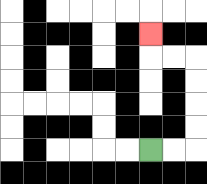{'start': '[6, 6]', 'end': '[6, 1]', 'path_directions': 'R,R,U,U,U,U,L,L,U', 'path_coordinates': '[[6, 6], [7, 6], [8, 6], [8, 5], [8, 4], [8, 3], [8, 2], [7, 2], [6, 2], [6, 1]]'}